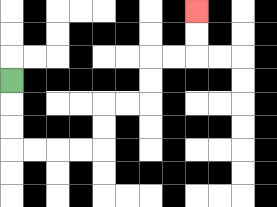{'start': '[0, 3]', 'end': '[8, 0]', 'path_directions': 'D,D,D,R,R,R,R,U,U,R,R,U,U,R,R,U,U', 'path_coordinates': '[[0, 3], [0, 4], [0, 5], [0, 6], [1, 6], [2, 6], [3, 6], [4, 6], [4, 5], [4, 4], [5, 4], [6, 4], [6, 3], [6, 2], [7, 2], [8, 2], [8, 1], [8, 0]]'}